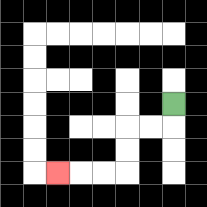{'start': '[7, 4]', 'end': '[2, 7]', 'path_directions': 'D,L,L,D,D,L,L,L', 'path_coordinates': '[[7, 4], [7, 5], [6, 5], [5, 5], [5, 6], [5, 7], [4, 7], [3, 7], [2, 7]]'}